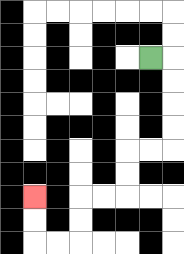{'start': '[6, 2]', 'end': '[1, 8]', 'path_directions': 'R,D,D,D,D,L,L,D,D,L,L,D,D,L,L,U,U', 'path_coordinates': '[[6, 2], [7, 2], [7, 3], [7, 4], [7, 5], [7, 6], [6, 6], [5, 6], [5, 7], [5, 8], [4, 8], [3, 8], [3, 9], [3, 10], [2, 10], [1, 10], [1, 9], [1, 8]]'}